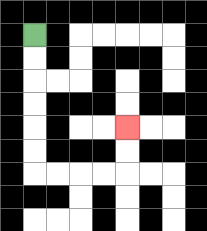{'start': '[1, 1]', 'end': '[5, 5]', 'path_directions': 'D,D,D,D,D,D,R,R,R,R,U,U', 'path_coordinates': '[[1, 1], [1, 2], [1, 3], [1, 4], [1, 5], [1, 6], [1, 7], [2, 7], [3, 7], [4, 7], [5, 7], [5, 6], [5, 5]]'}